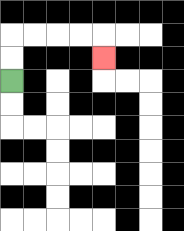{'start': '[0, 3]', 'end': '[4, 2]', 'path_directions': 'U,U,R,R,R,R,D', 'path_coordinates': '[[0, 3], [0, 2], [0, 1], [1, 1], [2, 1], [3, 1], [4, 1], [4, 2]]'}